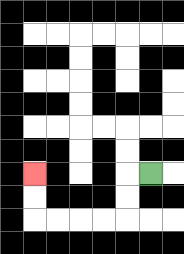{'start': '[6, 7]', 'end': '[1, 7]', 'path_directions': 'L,D,D,L,L,L,L,U,U', 'path_coordinates': '[[6, 7], [5, 7], [5, 8], [5, 9], [4, 9], [3, 9], [2, 9], [1, 9], [1, 8], [1, 7]]'}